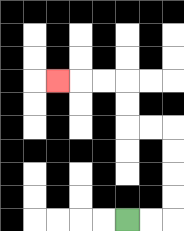{'start': '[5, 9]', 'end': '[2, 3]', 'path_directions': 'R,R,U,U,U,U,L,L,U,U,L,L,L', 'path_coordinates': '[[5, 9], [6, 9], [7, 9], [7, 8], [7, 7], [7, 6], [7, 5], [6, 5], [5, 5], [5, 4], [5, 3], [4, 3], [3, 3], [2, 3]]'}